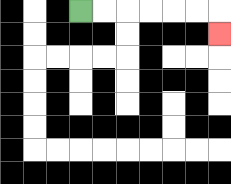{'start': '[3, 0]', 'end': '[9, 1]', 'path_directions': 'R,R,R,R,R,R,D', 'path_coordinates': '[[3, 0], [4, 0], [5, 0], [6, 0], [7, 0], [8, 0], [9, 0], [9, 1]]'}